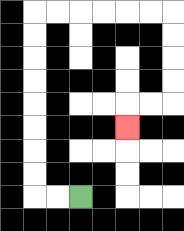{'start': '[3, 8]', 'end': '[5, 5]', 'path_directions': 'L,L,U,U,U,U,U,U,U,U,R,R,R,R,R,R,D,D,D,D,L,L,D', 'path_coordinates': '[[3, 8], [2, 8], [1, 8], [1, 7], [1, 6], [1, 5], [1, 4], [1, 3], [1, 2], [1, 1], [1, 0], [2, 0], [3, 0], [4, 0], [5, 0], [6, 0], [7, 0], [7, 1], [7, 2], [7, 3], [7, 4], [6, 4], [5, 4], [5, 5]]'}